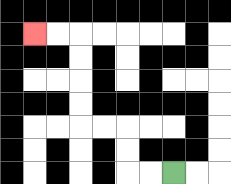{'start': '[7, 7]', 'end': '[1, 1]', 'path_directions': 'L,L,U,U,L,L,U,U,U,U,L,L', 'path_coordinates': '[[7, 7], [6, 7], [5, 7], [5, 6], [5, 5], [4, 5], [3, 5], [3, 4], [3, 3], [3, 2], [3, 1], [2, 1], [1, 1]]'}